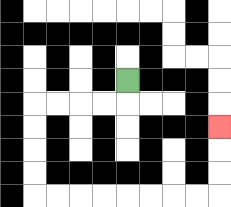{'start': '[5, 3]', 'end': '[9, 5]', 'path_directions': 'D,L,L,L,L,D,D,D,D,R,R,R,R,R,R,R,R,U,U,U', 'path_coordinates': '[[5, 3], [5, 4], [4, 4], [3, 4], [2, 4], [1, 4], [1, 5], [1, 6], [1, 7], [1, 8], [2, 8], [3, 8], [4, 8], [5, 8], [6, 8], [7, 8], [8, 8], [9, 8], [9, 7], [9, 6], [9, 5]]'}